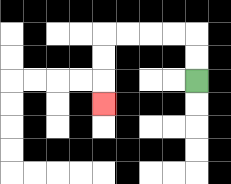{'start': '[8, 3]', 'end': '[4, 4]', 'path_directions': 'U,U,L,L,L,L,D,D,D', 'path_coordinates': '[[8, 3], [8, 2], [8, 1], [7, 1], [6, 1], [5, 1], [4, 1], [4, 2], [4, 3], [4, 4]]'}